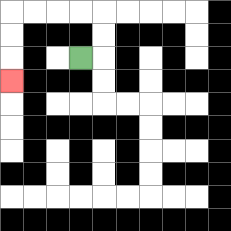{'start': '[3, 2]', 'end': '[0, 3]', 'path_directions': 'R,U,U,L,L,L,L,D,D,D', 'path_coordinates': '[[3, 2], [4, 2], [4, 1], [4, 0], [3, 0], [2, 0], [1, 0], [0, 0], [0, 1], [0, 2], [0, 3]]'}